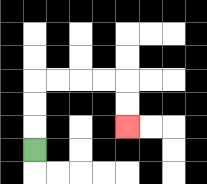{'start': '[1, 6]', 'end': '[5, 5]', 'path_directions': 'U,U,U,R,R,R,R,D,D', 'path_coordinates': '[[1, 6], [1, 5], [1, 4], [1, 3], [2, 3], [3, 3], [4, 3], [5, 3], [5, 4], [5, 5]]'}